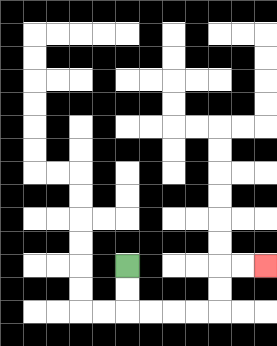{'start': '[5, 11]', 'end': '[11, 11]', 'path_directions': 'D,D,R,R,R,R,U,U,R,R', 'path_coordinates': '[[5, 11], [5, 12], [5, 13], [6, 13], [7, 13], [8, 13], [9, 13], [9, 12], [9, 11], [10, 11], [11, 11]]'}